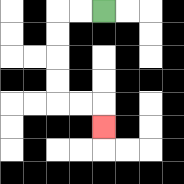{'start': '[4, 0]', 'end': '[4, 5]', 'path_directions': 'L,L,D,D,D,D,R,R,D', 'path_coordinates': '[[4, 0], [3, 0], [2, 0], [2, 1], [2, 2], [2, 3], [2, 4], [3, 4], [4, 4], [4, 5]]'}